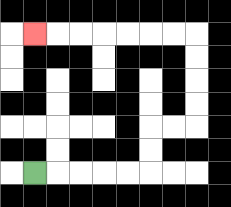{'start': '[1, 7]', 'end': '[1, 1]', 'path_directions': 'R,R,R,R,R,U,U,R,R,U,U,U,U,L,L,L,L,L,L,L', 'path_coordinates': '[[1, 7], [2, 7], [3, 7], [4, 7], [5, 7], [6, 7], [6, 6], [6, 5], [7, 5], [8, 5], [8, 4], [8, 3], [8, 2], [8, 1], [7, 1], [6, 1], [5, 1], [4, 1], [3, 1], [2, 1], [1, 1]]'}